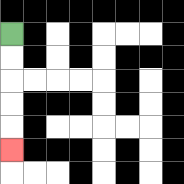{'start': '[0, 1]', 'end': '[0, 6]', 'path_directions': 'D,D,D,D,D', 'path_coordinates': '[[0, 1], [0, 2], [0, 3], [0, 4], [0, 5], [0, 6]]'}